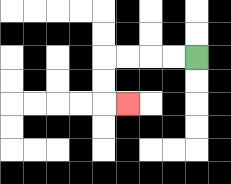{'start': '[8, 2]', 'end': '[5, 4]', 'path_directions': 'L,L,L,L,D,D,R', 'path_coordinates': '[[8, 2], [7, 2], [6, 2], [5, 2], [4, 2], [4, 3], [4, 4], [5, 4]]'}